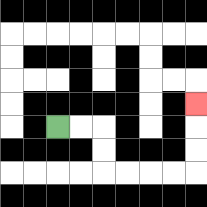{'start': '[2, 5]', 'end': '[8, 4]', 'path_directions': 'R,R,D,D,R,R,R,R,U,U,U', 'path_coordinates': '[[2, 5], [3, 5], [4, 5], [4, 6], [4, 7], [5, 7], [6, 7], [7, 7], [8, 7], [8, 6], [8, 5], [8, 4]]'}